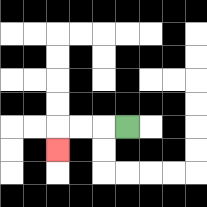{'start': '[5, 5]', 'end': '[2, 6]', 'path_directions': 'L,L,L,D', 'path_coordinates': '[[5, 5], [4, 5], [3, 5], [2, 5], [2, 6]]'}